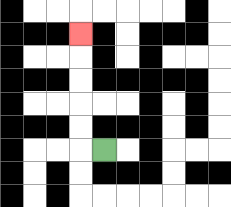{'start': '[4, 6]', 'end': '[3, 1]', 'path_directions': 'L,U,U,U,U,U', 'path_coordinates': '[[4, 6], [3, 6], [3, 5], [3, 4], [3, 3], [3, 2], [3, 1]]'}